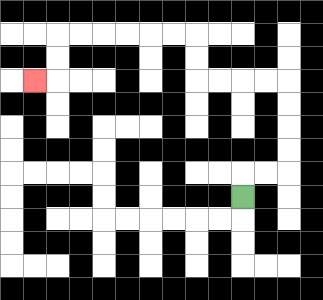{'start': '[10, 8]', 'end': '[1, 3]', 'path_directions': 'U,R,R,U,U,U,U,L,L,L,L,U,U,L,L,L,L,L,L,D,D,L', 'path_coordinates': '[[10, 8], [10, 7], [11, 7], [12, 7], [12, 6], [12, 5], [12, 4], [12, 3], [11, 3], [10, 3], [9, 3], [8, 3], [8, 2], [8, 1], [7, 1], [6, 1], [5, 1], [4, 1], [3, 1], [2, 1], [2, 2], [2, 3], [1, 3]]'}